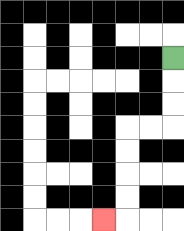{'start': '[7, 2]', 'end': '[4, 9]', 'path_directions': 'D,D,D,L,L,D,D,D,D,L', 'path_coordinates': '[[7, 2], [7, 3], [7, 4], [7, 5], [6, 5], [5, 5], [5, 6], [5, 7], [5, 8], [5, 9], [4, 9]]'}